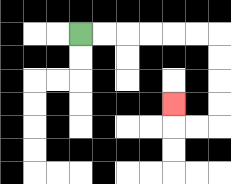{'start': '[3, 1]', 'end': '[7, 4]', 'path_directions': 'R,R,R,R,R,R,D,D,D,D,L,L,U', 'path_coordinates': '[[3, 1], [4, 1], [5, 1], [6, 1], [7, 1], [8, 1], [9, 1], [9, 2], [9, 3], [9, 4], [9, 5], [8, 5], [7, 5], [7, 4]]'}